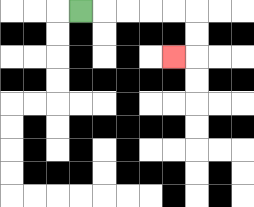{'start': '[3, 0]', 'end': '[7, 2]', 'path_directions': 'R,R,R,R,R,D,D,L', 'path_coordinates': '[[3, 0], [4, 0], [5, 0], [6, 0], [7, 0], [8, 0], [8, 1], [8, 2], [7, 2]]'}